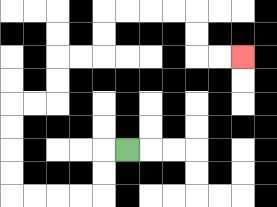{'start': '[5, 6]', 'end': '[10, 2]', 'path_directions': 'L,D,D,L,L,L,L,U,U,U,U,R,R,U,U,R,R,U,U,R,R,R,R,D,D,R,R', 'path_coordinates': '[[5, 6], [4, 6], [4, 7], [4, 8], [3, 8], [2, 8], [1, 8], [0, 8], [0, 7], [0, 6], [0, 5], [0, 4], [1, 4], [2, 4], [2, 3], [2, 2], [3, 2], [4, 2], [4, 1], [4, 0], [5, 0], [6, 0], [7, 0], [8, 0], [8, 1], [8, 2], [9, 2], [10, 2]]'}